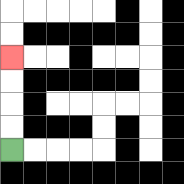{'start': '[0, 6]', 'end': '[0, 2]', 'path_directions': 'U,U,U,U', 'path_coordinates': '[[0, 6], [0, 5], [0, 4], [0, 3], [0, 2]]'}